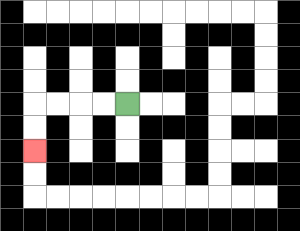{'start': '[5, 4]', 'end': '[1, 6]', 'path_directions': 'L,L,L,L,D,D', 'path_coordinates': '[[5, 4], [4, 4], [3, 4], [2, 4], [1, 4], [1, 5], [1, 6]]'}